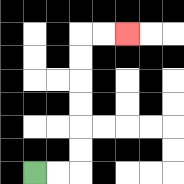{'start': '[1, 7]', 'end': '[5, 1]', 'path_directions': 'R,R,U,U,U,U,U,U,R,R', 'path_coordinates': '[[1, 7], [2, 7], [3, 7], [3, 6], [3, 5], [3, 4], [3, 3], [3, 2], [3, 1], [4, 1], [5, 1]]'}